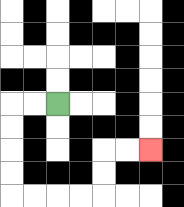{'start': '[2, 4]', 'end': '[6, 6]', 'path_directions': 'L,L,D,D,D,D,R,R,R,R,U,U,R,R', 'path_coordinates': '[[2, 4], [1, 4], [0, 4], [0, 5], [0, 6], [0, 7], [0, 8], [1, 8], [2, 8], [3, 8], [4, 8], [4, 7], [4, 6], [5, 6], [6, 6]]'}